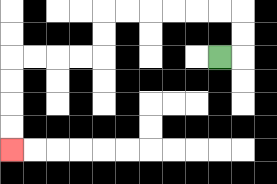{'start': '[9, 2]', 'end': '[0, 6]', 'path_directions': 'R,U,U,L,L,L,L,L,L,D,D,L,L,L,L,D,D,D,D', 'path_coordinates': '[[9, 2], [10, 2], [10, 1], [10, 0], [9, 0], [8, 0], [7, 0], [6, 0], [5, 0], [4, 0], [4, 1], [4, 2], [3, 2], [2, 2], [1, 2], [0, 2], [0, 3], [0, 4], [0, 5], [0, 6]]'}